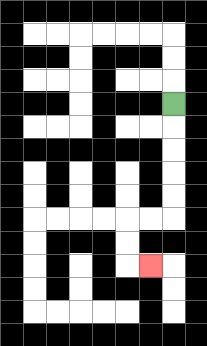{'start': '[7, 4]', 'end': '[6, 11]', 'path_directions': 'D,D,D,D,D,L,L,D,D,R', 'path_coordinates': '[[7, 4], [7, 5], [7, 6], [7, 7], [7, 8], [7, 9], [6, 9], [5, 9], [5, 10], [5, 11], [6, 11]]'}